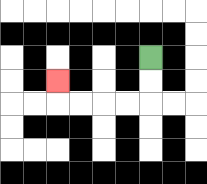{'start': '[6, 2]', 'end': '[2, 3]', 'path_directions': 'D,D,L,L,L,L,U', 'path_coordinates': '[[6, 2], [6, 3], [6, 4], [5, 4], [4, 4], [3, 4], [2, 4], [2, 3]]'}